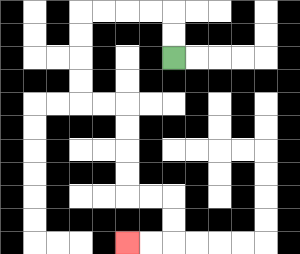{'start': '[7, 2]', 'end': '[5, 10]', 'path_directions': 'U,U,L,L,L,L,D,D,D,D,R,R,D,D,D,D,R,R,D,D,L,L', 'path_coordinates': '[[7, 2], [7, 1], [7, 0], [6, 0], [5, 0], [4, 0], [3, 0], [3, 1], [3, 2], [3, 3], [3, 4], [4, 4], [5, 4], [5, 5], [5, 6], [5, 7], [5, 8], [6, 8], [7, 8], [7, 9], [7, 10], [6, 10], [5, 10]]'}